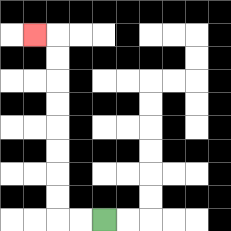{'start': '[4, 9]', 'end': '[1, 1]', 'path_directions': 'L,L,U,U,U,U,U,U,U,U,L', 'path_coordinates': '[[4, 9], [3, 9], [2, 9], [2, 8], [2, 7], [2, 6], [2, 5], [2, 4], [2, 3], [2, 2], [2, 1], [1, 1]]'}